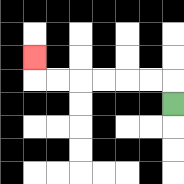{'start': '[7, 4]', 'end': '[1, 2]', 'path_directions': 'U,L,L,L,L,L,L,U', 'path_coordinates': '[[7, 4], [7, 3], [6, 3], [5, 3], [4, 3], [3, 3], [2, 3], [1, 3], [1, 2]]'}